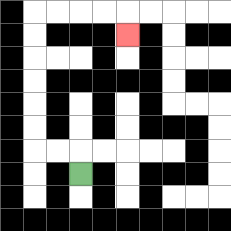{'start': '[3, 7]', 'end': '[5, 1]', 'path_directions': 'U,L,L,U,U,U,U,U,U,R,R,R,R,D', 'path_coordinates': '[[3, 7], [3, 6], [2, 6], [1, 6], [1, 5], [1, 4], [1, 3], [1, 2], [1, 1], [1, 0], [2, 0], [3, 0], [4, 0], [5, 0], [5, 1]]'}